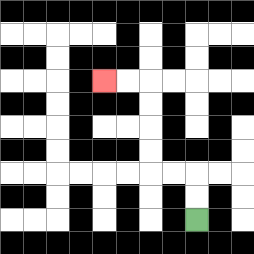{'start': '[8, 9]', 'end': '[4, 3]', 'path_directions': 'U,U,L,L,U,U,U,U,L,L', 'path_coordinates': '[[8, 9], [8, 8], [8, 7], [7, 7], [6, 7], [6, 6], [6, 5], [6, 4], [6, 3], [5, 3], [4, 3]]'}